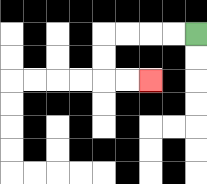{'start': '[8, 1]', 'end': '[6, 3]', 'path_directions': 'L,L,L,L,D,D,R,R', 'path_coordinates': '[[8, 1], [7, 1], [6, 1], [5, 1], [4, 1], [4, 2], [4, 3], [5, 3], [6, 3]]'}